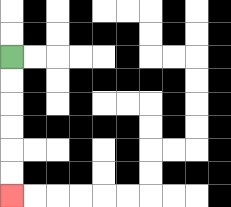{'start': '[0, 2]', 'end': '[0, 8]', 'path_directions': 'D,D,D,D,D,D', 'path_coordinates': '[[0, 2], [0, 3], [0, 4], [0, 5], [0, 6], [0, 7], [0, 8]]'}